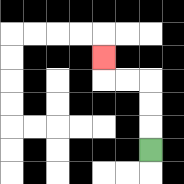{'start': '[6, 6]', 'end': '[4, 2]', 'path_directions': 'U,U,U,L,L,U', 'path_coordinates': '[[6, 6], [6, 5], [6, 4], [6, 3], [5, 3], [4, 3], [4, 2]]'}